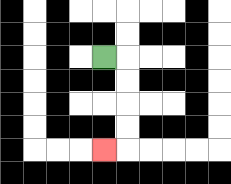{'start': '[4, 2]', 'end': '[4, 6]', 'path_directions': 'R,D,D,D,D,L', 'path_coordinates': '[[4, 2], [5, 2], [5, 3], [5, 4], [5, 5], [5, 6], [4, 6]]'}